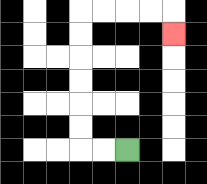{'start': '[5, 6]', 'end': '[7, 1]', 'path_directions': 'L,L,U,U,U,U,U,U,R,R,R,R,D', 'path_coordinates': '[[5, 6], [4, 6], [3, 6], [3, 5], [3, 4], [3, 3], [3, 2], [3, 1], [3, 0], [4, 0], [5, 0], [6, 0], [7, 0], [7, 1]]'}